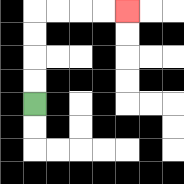{'start': '[1, 4]', 'end': '[5, 0]', 'path_directions': 'U,U,U,U,R,R,R,R', 'path_coordinates': '[[1, 4], [1, 3], [1, 2], [1, 1], [1, 0], [2, 0], [3, 0], [4, 0], [5, 0]]'}